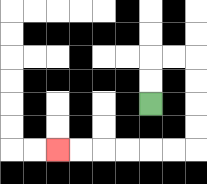{'start': '[6, 4]', 'end': '[2, 6]', 'path_directions': 'U,U,R,R,D,D,D,D,L,L,L,L,L,L', 'path_coordinates': '[[6, 4], [6, 3], [6, 2], [7, 2], [8, 2], [8, 3], [8, 4], [8, 5], [8, 6], [7, 6], [6, 6], [5, 6], [4, 6], [3, 6], [2, 6]]'}